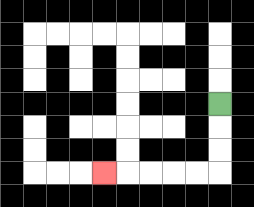{'start': '[9, 4]', 'end': '[4, 7]', 'path_directions': 'D,D,D,L,L,L,L,L', 'path_coordinates': '[[9, 4], [9, 5], [9, 6], [9, 7], [8, 7], [7, 7], [6, 7], [5, 7], [4, 7]]'}